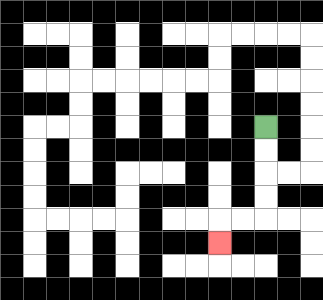{'start': '[11, 5]', 'end': '[9, 10]', 'path_directions': 'D,D,D,D,L,L,D', 'path_coordinates': '[[11, 5], [11, 6], [11, 7], [11, 8], [11, 9], [10, 9], [9, 9], [9, 10]]'}